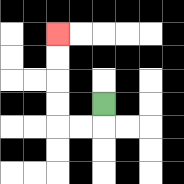{'start': '[4, 4]', 'end': '[2, 1]', 'path_directions': 'D,L,L,U,U,U,U', 'path_coordinates': '[[4, 4], [4, 5], [3, 5], [2, 5], [2, 4], [2, 3], [2, 2], [2, 1]]'}